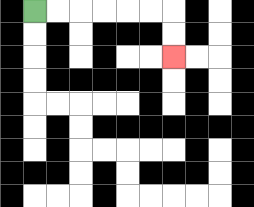{'start': '[1, 0]', 'end': '[7, 2]', 'path_directions': 'R,R,R,R,R,R,D,D', 'path_coordinates': '[[1, 0], [2, 0], [3, 0], [4, 0], [5, 0], [6, 0], [7, 0], [7, 1], [7, 2]]'}